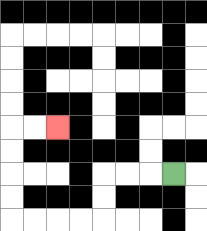{'start': '[7, 7]', 'end': '[2, 5]', 'path_directions': 'L,L,L,D,D,L,L,L,L,U,U,U,U,R,R', 'path_coordinates': '[[7, 7], [6, 7], [5, 7], [4, 7], [4, 8], [4, 9], [3, 9], [2, 9], [1, 9], [0, 9], [0, 8], [0, 7], [0, 6], [0, 5], [1, 5], [2, 5]]'}